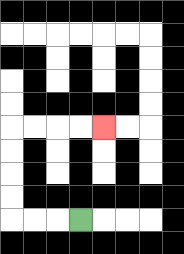{'start': '[3, 9]', 'end': '[4, 5]', 'path_directions': 'L,L,L,U,U,U,U,R,R,R,R', 'path_coordinates': '[[3, 9], [2, 9], [1, 9], [0, 9], [0, 8], [0, 7], [0, 6], [0, 5], [1, 5], [2, 5], [3, 5], [4, 5]]'}